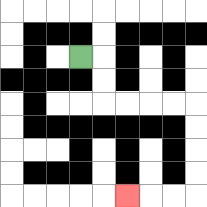{'start': '[3, 2]', 'end': '[5, 8]', 'path_directions': 'R,D,D,R,R,R,R,D,D,D,D,L,L,L', 'path_coordinates': '[[3, 2], [4, 2], [4, 3], [4, 4], [5, 4], [6, 4], [7, 4], [8, 4], [8, 5], [8, 6], [8, 7], [8, 8], [7, 8], [6, 8], [5, 8]]'}